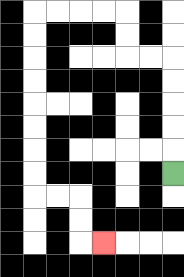{'start': '[7, 7]', 'end': '[4, 10]', 'path_directions': 'U,U,U,U,U,L,L,U,U,L,L,L,L,D,D,D,D,D,D,D,D,R,R,D,D,R', 'path_coordinates': '[[7, 7], [7, 6], [7, 5], [7, 4], [7, 3], [7, 2], [6, 2], [5, 2], [5, 1], [5, 0], [4, 0], [3, 0], [2, 0], [1, 0], [1, 1], [1, 2], [1, 3], [1, 4], [1, 5], [1, 6], [1, 7], [1, 8], [2, 8], [3, 8], [3, 9], [3, 10], [4, 10]]'}